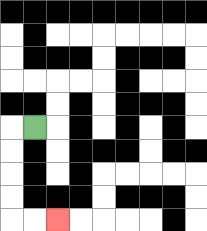{'start': '[1, 5]', 'end': '[2, 9]', 'path_directions': 'L,D,D,D,D,R,R', 'path_coordinates': '[[1, 5], [0, 5], [0, 6], [0, 7], [0, 8], [0, 9], [1, 9], [2, 9]]'}